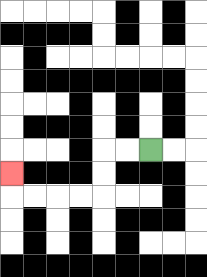{'start': '[6, 6]', 'end': '[0, 7]', 'path_directions': 'L,L,D,D,L,L,L,L,U', 'path_coordinates': '[[6, 6], [5, 6], [4, 6], [4, 7], [4, 8], [3, 8], [2, 8], [1, 8], [0, 8], [0, 7]]'}